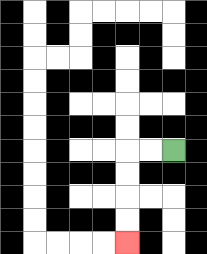{'start': '[7, 6]', 'end': '[5, 10]', 'path_directions': 'L,L,D,D,D,D', 'path_coordinates': '[[7, 6], [6, 6], [5, 6], [5, 7], [5, 8], [5, 9], [5, 10]]'}